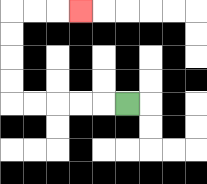{'start': '[5, 4]', 'end': '[3, 0]', 'path_directions': 'L,L,L,L,L,U,U,U,U,R,R,R', 'path_coordinates': '[[5, 4], [4, 4], [3, 4], [2, 4], [1, 4], [0, 4], [0, 3], [0, 2], [0, 1], [0, 0], [1, 0], [2, 0], [3, 0]]'}